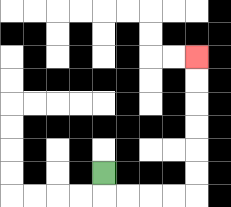{'start': '[4, 7]', 'end': '[8, 2]', 'path_directions': 'D,R,R,R,R,U,U,U,U,U,U', 'path_coordinates': '[[4, 7], [4, 8], [5, 8], [6, 8], [7, 8], [8, 8], [8, 7], [8, 6], [8, 5], [8, 4], [8, 3], [8, 2]]'}